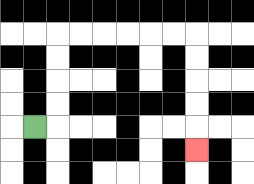{'start': '[1, 5]', 'end': '[8, 6]', 'path_directions': 'R,U,U,U,U,R,R,R,R,R,R,D,D,D,D,D', 'path_coordinates': '[[1, 5], [2, 5], [2, 4], [2, 3], [2, 2], [2, 1], [3, 1], [4, 1], [5, 1], [6, 1], [7, 1], [8, 1], [8, 2], [8, 3], [8, 4], [8, 5], [8, 6]]'}